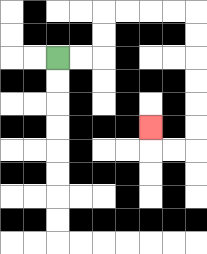{'start': '[2, 2]', 'end': '[6, 5]', 'path_directions': 'R,R,U,U,R,R,R,R,D,D,D,D,D,D,L,L,U', 'path_coordinates': '[[2, 2], [3, 2], [4, 2], [4, 1], [4, 0], [5, 0], [6, 0], [7, 0], [8, 0], [8, 1], [8, 2], [8, 3], [8, 4], [8, 5], [8, 6], [7, 6], [6, 6], [6, 5]]'}